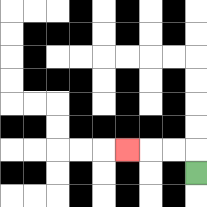{'start': '[8, 7]', 'end': '[5, 6]', 'path_directions': 'U,L,L,L', 'path_coordinates': '[[8, 7], [8, 6], [7, 6], [6, 6], [5, 6]]'}